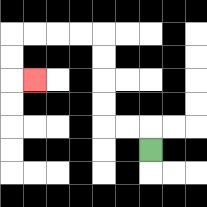{'start': '[6, 6]', 'end': '[1, 3]', 'path_directions': 'U,L,L,U,U,U,U,L,L,L,L,D,D,R', 'path_coordinates': '[[6, 6], [6, 5], [5, 5], [4, 5], [4, 4], [4, 3], [4, 2], [4, 1], [3, 1], [2, 1], [1, 1], [0, 1], [0, 2], [0, 3], [1, 3]]'}